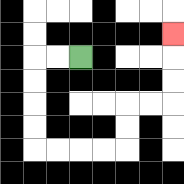{'start': '[3, 2]', 'end': '[7, 1]', 'path_directions': 'L,L,D,D,D,D,R,R,R,R,U,U,R,R,U,U,U', 'path_coordinates': '[[3, 2], [2, 2], [1, 2], [1, 3], [1, 4], [1, 5], [1, 6], [2, 6], [3, 6], [4, 6], [5, 6], [5, 5], [5, 4], [6, 4], [7, 4], [7, 3], [7, 2], [7, 1]]'}